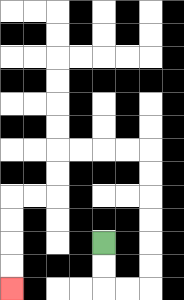{'start': '[4, 10]', 'end': '[0, 12]', 'path_directions': 'D,D,R,R,U,U,U,U,U,U,L,L,L,L,D,D,L,L,D,D,D,D', 'path_coordinates': '[[4, 10], [4, 11], [4, 12], [5, 12], [6, 12], [6, 11], [6, 10], [6, 9], [6, 8], [6, 7], [6, 6], [5, 6], [4, 6], [3, 6], [2, 6], [2, 7], [2, 8], [1, 8], [0, 8], [0, 9], [0, 10], [0, 11], [0, 12]]'}